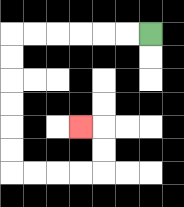{'start': '[6, 1]', 'end': '[3, 5]', 'path_directions': 'L,L,L,L,L,L,D,D,D,D,D,D,R,R,R,R,U,U,L', 'path_coordinates': '[[6, 1], [5, 1], [4, 1], [3, 1], [2, 1], [1, 1], [0, 1], [0, 2], [0, 3], [0, 4], [0, 5], [0, 6], [0, 7], [1, 7], [2, 7], [3, 7], [4, 7], [4, 6], [4, 5], [3, 5]]'}